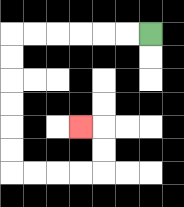{'start': '[6, 1]', 'end': '[3, 5]', 'path_directions': 'L,L,L,L,L,L,D,D,D,D,D,D,R,R,R,R,U,U,L', 'path_coordinates': '[[6, 1], [5, 1], [4, 1], [3, 1], [2, 1], [1, 1], [0, 1], [0, 2], [0, 3], [0, 4], [0, 5], [0, 6], [0, 7], [1, 7], [2, 7], [3, 7], [4, 7], [4, 6], [4, 5], [3, 5]]'}